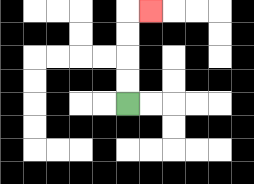{'start': '[5, 4]', 'end': '[6, 0]', 'path_directions': 'U,U,U,U,R', 'path_coordinates': '[[5, 4], [5, 3], [5, 2], [5, 1], [5, 0], [6, 0]]'}